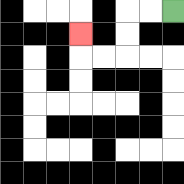{'start': '[7, 0]', 'end': '[3, 1]', 'path_directions': 'L,L,D,D,L,L,U', 'path_coordinates': '[[7, 0], [6, 0], [5, 0], [5, 1], [5, 2], [4, 2], [3, 2], [3, 1]]'}